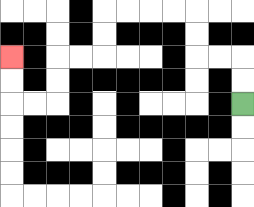{'start': '[10, 4]', 'end': '[0, 2]', 'path_directions': 'U,U,L,L,U,U,L,L,L,L,D,D,L,L,D,D,L,L,U,U', 'path_coordinates': '[[10, 4], [10, 3], [10, 2], [9, 2], [8, 2], [8, 1], [8, 0], [7, 0], [6, 0], [5, 0], [4, 0], [4, 1], [4, 2], [3, 2], [2, 2], [2, 3], [2, 4], [1, 4], [0, 4], [0, 3], [0, 2]]'}